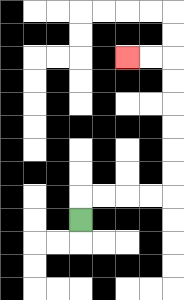{'start': '[3, 9]', 'end': '[5, 2]', 'path_directions': 'U,R,R,R,R,U,U,U,U,U,U,L,L', 'path_coordinates': '[[3, 9], [3, 8], [4, 8], [5, 8], [6, 8], [7, 8], [7, 7], [7, 6], [7, 5], [7, 4], [7, 3], [7, 2], [6, 2], [5, 2]]'}